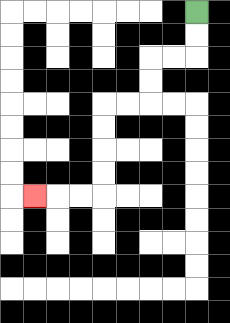{'start': '[8, 0]', 'end': '[1, 8]', 'path_directions': 'D,D,L,L,D,D,L,L,D,D,D,D,L,L,L', 'path_coordinates': '[[8, 0], [8, 1], [8, 2], [7, 2], [6, 2], [6, 3], [6, 4], [5, 4], [4, 4], [4, 5], [4, 6], [4, 7], [4, 8], [3, 8], [2, 8], [1, 8]]'}